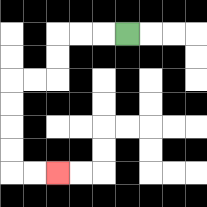{'start': '[5, 1]', 'end': '[2, 7]', 'path_directions': 'L,L,L,D,D,L,L,D,D,D,D,R,R', 'path_coordinates': '[[5, 1], [4, 1], [3, 1], [2, 1], [2, 2], [2, 3], [1, 3], [0, 3], [0, 4], [0, 5], [0, 6], [0, 7], [1, 7], [2, 7]]'}